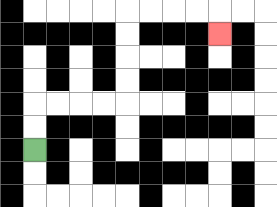{'start': '[1, 6]', 'end': '[9, 1]', 'path_directions': 'U,U,R,R,R,R,U,U,U,U,R,R,R,R,D', 'path_coordinates': '[[1, 6], [1, 5], [1, 4], [2, 4], [3, 4], [4, 4], [5, 4], [5, 3], [5, 2], [5, 1], [5, 0], [6, 0], [7, 0], [8, 0], [9, 0], [9, 1]]'}